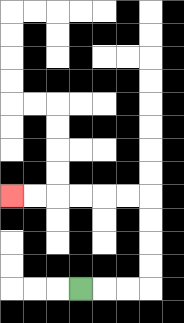{'start': '[3, 12]', 'end': '[0, 8]', 'path_directions': 'R,R,R,U,U,U,U,L,L,L,L,L,L', 'path_coordinates': '[[3, 12], [4, 12], [5, 12], [6, 12], [6, 11], [6, 10], [6, 9], [6, 8], [5, 8], [4, 8], [3, 8], [2, 8], [1, 8], [0, 8]]'}